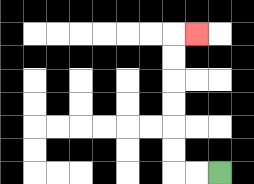{'start': '[9, 7]', 'end': '[8, 1]', 'path_directions': 'L,L,U,U,U,U,U,U,R', 'path_coordinates': '[[9, 7], [8, 7], [7, 7], [7, 6], [7, 5], [7, 4], [7, 3], [7, 2], [7, 1], [8, 1]]'}